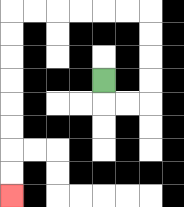{'start': '[4, 3]', 'end': '[0, 8]', 'path_directions': 'D,R,R,U,U,U,U,L,L,L,L,L,L,D,D,D,D,D,D,D,D', 'path_coordinates': '[[4, 3], [4, 4], [5, 4], [6, 4], [6, 3], [6, 2], [6, 1], [6, 0], [5, 0], [4, 0], [3, 0], [2, 0], [1, 0], [0, 0], [0, 1], [0, 2], [0, 3], [0, 4], [0, 5], [0, 6], [0, 7], [0, 8]]'}